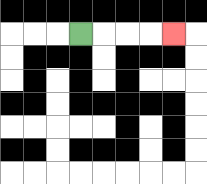{'start': '[3, 1]', 'end': '[7, 1]', 'path_directions': 'R,R,R,R', 'path_coordinates': '[[3, 1], [4, 1], [5, 1], [6, 1], [7, 1]]'}